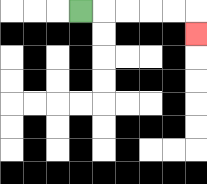{'start': '[3, 0]', 'end': '[8, 1]', 'path_directions': 'R,R,R,R,R,D', 'path_coordinates': '[[3, 0], [4, 0], [5, 0], [6, 0], [7, 0], [8, 0], [8, 1]]'}